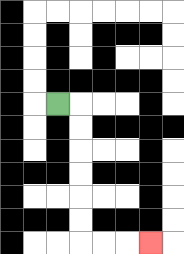{'start': '[2, 4]', 'end': '[6, 10]', 'path_directions': 'R,D,D,D,D,D,D,R,R,R', 'path_coordinates': '[[2, 4], [3, 4], [3, 5], [3, 6], [3, 7], [3, 8], [3, 9], [3, 10], [4, 10], [5, 10], [6, 10]]'}